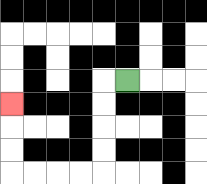{'start': '[5, 3]', 'end': '[0, 4]', 'path_directions': 'L,D,D,D,D,L,L,L,L,U,U,U', 'path_coordinates': '[[5, 3], [4, 3], [4, 4], [4, 5], [4, 6], [4, 7], [3, 7], [2, 7], [1, 7], [0, 7], [0, 6], [0, 5], [0, 4]]'}